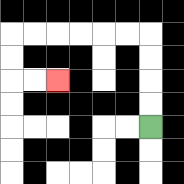{'start': '[6, 5]', 'end': '[2, 3]', 'path_directions': 'U,U,U,U,L,L,L,L,L,L,D,D,R,R', 'path_coordinates': '[[6, 5], [6, 4], [6, 3], [6, 2], [6, 1], [5, 1], [4, 1], [3, 1], [2, 1], [1, 1], [0, 1], [0, 2], [0, 3], [1, 3], [2, 3]]'}